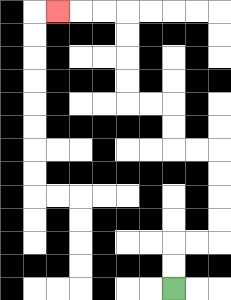{'start': '[7, 12]', 'end': '[2, 0]', 'path_directions': 'U,U,R,R,U,U,U,U,L,L,U,U,L,L,U,U,U,U,L,L,L', 'path_coordinates': '[[7, 12], [7, 11], [7, 10], [8, 10], [9, 10], [9, 9], [9, 8], [9, 7], [9, 6], [8, 6], [7, 6], [7, 5], [7, 4], [6, 4], [5, 4], [5, 3], [5, 2], [5, 1], [5, 0], [4, 0], [3, 0], [2, 0]]'}